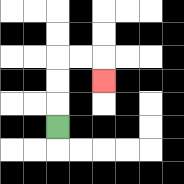{'start': '[2, 5]', 'end': '[4, 3]', 'path_directions': 'U,U,U,R,R,D', 'path_coordinates': '[[2, 5], [2, 4], [2, 3], [2, 2], [3, 2], [4, 2], [4, 3]]'}